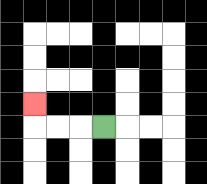{'start': '[4, 5]', 'end': '[1, 4]', 'path_directions': 'L,L,L,U', 'path_coordinates': '[[4, 5], [3, 5], [2, 5], [1, 5], [1, 4]]'}